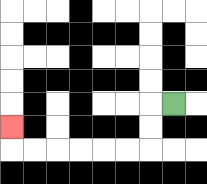{'start': '[7, 4]', 'end': '[0, 5]', 'path_directions': 'L,D,D,L,L,L,L,L,L,U', 'path_coordinates': '[[7, 4], [6, 4], [6, 5], [6, 6], [5, 6], [4, 6], [3, 6], [2, 6], [1, 6], [0, 6], [0, 5]]'}